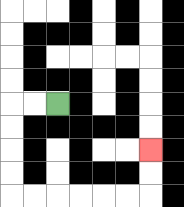{'start': '[2, 4]', 'end': '[6, 6]', 'path_directions': 'L,L,D,D,D,D,R,R,R,R,R,R,U,U', 'path_coordinates': '[[2, 4], [1, 4], [0, 4], [0, 5], [0, 6], [0, 7], [0, 8], [1, 8], [2, 8], [3, 8], [4, 8], [5, 8], [6, 8], [6, 7], [6, 6]]'}